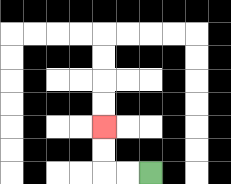{'start': '[6, 7]', 'end': '[4, 5]', 'path_directions': 'L,L,U,U', 'path_coordinates': '[[6, 7], [5, 7], [4, 7], [4, 6], [4, 5]]'}